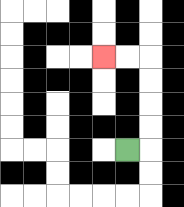{'start': '[5, 6]', 'end': '[4, 2]', 'path_directions': 'R,U,U,U,U,L,L', 'path_coordinates': '[[5, 6], [6, 6], [6, 5], [6, 4], [6, 3], [6, 2], [5, 2], [4, 2]]'}